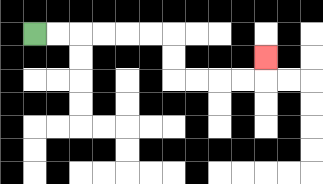{'start': '[1, 1]', 'end': '[11, 2]', 'path_directions': 'R,R,R,R,R,R,D,D,R,R,R,R,U', 'path_coordinates': '[[1, 1], [2, 1], [3, 1], [4, 1], [5, 1], [6, 1], [7, 1], [7, 2], [7, 3], [8, 3], [9, 3], [10, 3], [11, 3], [11, 2]]'}